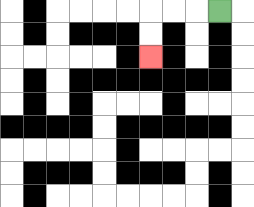{'start': '[9, 0]', 'end': '[6, 2]', 'path_directions': 'L,L,L,D,D', 'path_coordinates': '[[9, 0], [8, 0], [7, 0], [6, 0], [6, 1], [6, 2]]'}